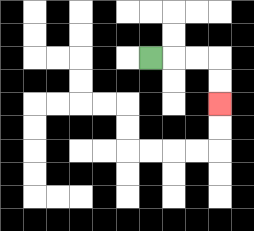{'start': '[6, 2]', 'end': '[9, 4]', 'path_directions': 'R,R,R,D,D', 'path_coordinates': '[[6, 2], [7, 2], [8, 2], [9, 2], [9, 3], [9, 4]]'}